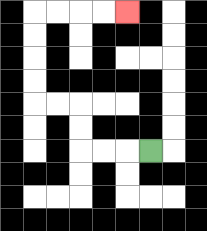{'start': '[6, 6]', 'end': '[5, 0]', 'path_directions': 'L,L,L,U,U,L,L,U,U,U,U,R,R,R,R', 'path_coordinates': '[[6, 6], [5, 6], [4, 6], [3, 6], [3, 5], [3, 4], [2, 4], [1, 4], [1, 3], [1, 2], [1, 1], [1, 0], [2, 0], [3, 0], [4, 0], [5, 0]]'}